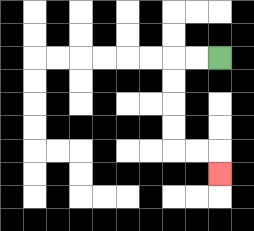{'start': '[9, 2]', 'end': '[9, 7]', 'path_directions': 'L,L,D,D,D,D,R,R,D', 'path_coordinates': '[[9, 2], [8, 2], [7, 2], [7, 3], [7, 4], [7, 5], [7, 6], [8, 6], [9, 6], [9, 7]]'}